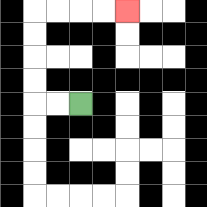{'start': '[3, 4]', 'end': '[5, 0]', 'path_directions': 'L,L,U,U,U,U,R,R,R,R', 'path_coordinates': '[[3, 4], [2, 4], [1, 4], [1, 3], [1, 2], [1, 1], [1, 0], [2, 0], [3, 0], [4, 0], [5, 0]]'}